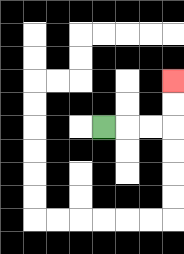{'start': '[4, 5]', 'end': '[7, 3]', 'path_directions': 'R,R,R,U,U', 'path_coordinates': '[[4, 5], [5, 5], [6, 5], [7, 5], [7, 4], [7, 3]]'}